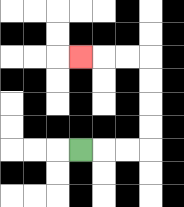{'start': '[3, 6]', 'end': '[3, 2]', 'path_directions': 'R,R,R,U,U,U,U,L,L,L', 'path_coordinates': '[[3, 6], [4, 6], [5, 6], [6, 6], [6, 5], [6, 4], [6, 3], [6, 2], [5, 2], [4, 2], [3, 2]]'}